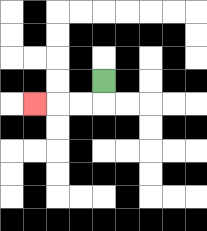{'start': '[4, 3]', 'end': '[1, 4]', 'path_directions': 'D,L,L,L', 'path_coordinates': '[[4, 3], [4, 4], [3, 4], [2, 4], [1, 4]]'}